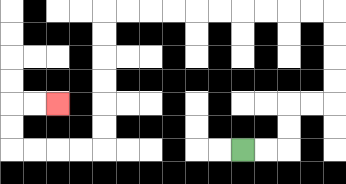{'start': '[10, 6]', 'end': '[2, 4]', 'path_directions': 'R,R,U,U,R,R,U,U,U,U,L,L,L,L,L,L,L,L,L,L,D,D,D,D,D,D,L,L,L,L,U,U,R,R', 'path_coordinates': '[[10, 6], [11, 6], [12, 6], [12, 5], [12, 4], [13, 4], [14, 4], [14, 3], [14, 2], [14, 1], [14, 0], [13, 0], [12, 0], [11, 0], [10, 0], [9, 0], [8, 0], [7, 0], [6, 0], [5, 0], [4, 0], [4, 1], [4, 2], [4, 3], [4, 4], [4, 5], [4, 6], [3, 6], [2, 6], [1, 6], [0, 6], [0, 5], [0, 4], [1, 4], [2, 4]]'}